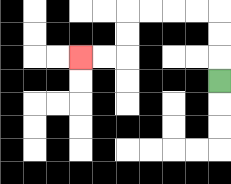{'start': '[9, 3]', 'end': '[3, 2]', 'path_directions': 'U,U,U,L,L,L,L,D,D,L,L', 'path_coordinates': '[[9, 3], [9, 2], [9, 1], [9, 0], [8, 0], [7, 0], [6, 0], [5, 0], [5, 1], [5, 2], [4, 2], [3, 2]]'}